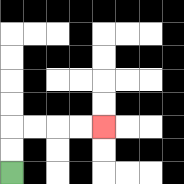{'start': '[0, 7]', 'end': '[4, 5]', 'path_directions': 'U,U,R,R,R,R', 'path_coordinates': '[[0, 7], [0, 6], [0, 5], [1, 5], [2, 5], [3, 5], [4, 5]]'}